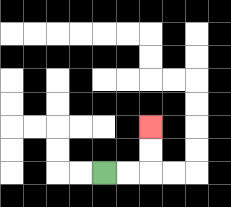{'start': '[4, 7]', 'end': '[6, 5]', 'path_directions': 'R,R,U,U', 'path_coordinates': '[[4, 7], [5, 7], [6, 7], [6, 6], [6, 5]]'}